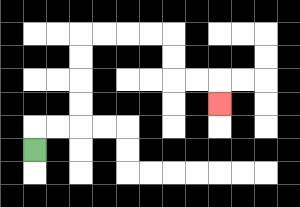{'start': '[1, 6]', 'end': '[9, 4]', 'path_directions': 'U,R,R,U,U,U,U,R,R,R,R,D,D,R,R,D', 'path_coordinates': '[[1, 6], [1, 5], [2, 5], [3, 5], [3, 4], [3, 3], [3, 2], [3, 1], [4, 1], [5, 1], [6, 1], [7, 1], [7, 2], [7, 3], [8, 3], [9, 3], [9, 4]]'}